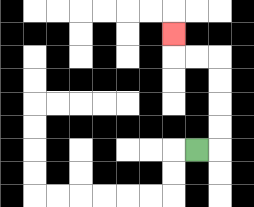{'start': '[8, 6]', 'end': '[7, 1]', 'path_directions': 'R,U,U,U,U,L,L,U', 'path_coordinates': '[[8, 6], [9, 6], [9, 5], [9, 4], [9, 3], [9, 2], [8, 2], [7, 2], [7, 1]]'}